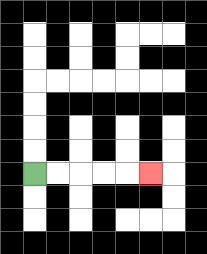{'start': '[1, 7]', 'end': '[6, 7]', 'path_directions': 'R,R,R,R,R', 'path_coordinates': '[[1, 7], [2, 7], [3, 7], [4, 7], [5, 7], [6, 7]]'}